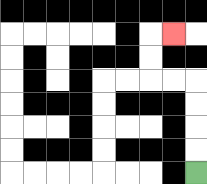{'start': '[8, 7]', 'end': '[7, 1]', 'path_directions': 'U,U,U,U,L,L,U,U,R', 'path_coordinates': '[[8, 7], [8, 6], [8, 5], [8, 4], [8, 3], [7, 3], [6, 3], [6, 2], [6, 1], [7, 1]]'}